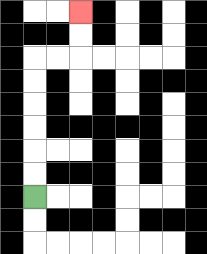{'start': '[1, 8]', 'end': '[3, 0]', 'path_directions': 'U,U,U,U,U,U,R,R,U,U', 'path_coordinates': '[[1, 8], [1, 7], [1, 6], [1, 5], [1, 4], [1, 3], [1, 2], [2, 2], [3, 2], [3, 1], [3, 0]]'}